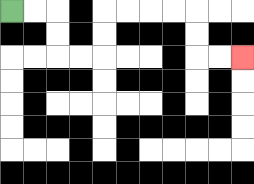{'start': '[0, 0]', 'end': '[10, 2]', 'path_directions': 'R,R,D,D,R,R,U,U,R,R,R,R,D,D,R,R', 'path_coordinates': '[[0, 0], [1, 0], [2, 0], [2, 1], [2, 2], [3, 2], [4, 2], [4, 1], [4, 0], [5, 0], [6, 0], [7, 0], [8, 0], [8, 1], [8, 2], [9, 2], [10, 2]]'}